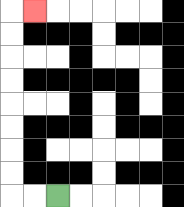{'start': '[2, 8]', 'end': '[1, 0]', 'path_directions': 'L,L,U,U,U,U,U,U,U,U,R', 'path_coordinates': '[[2, 8], [1, 8], [0, 8], [0, 7], [0, 6], [0, 5], [0, 4], [0, 3], [0, 2], [0, 1], [0, 0], [1, 0]]'}